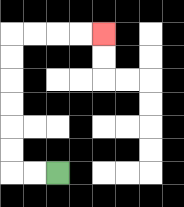{'start': '[2, 7]', 'end': '[4, 1]', 'path_directions': 'L,L,U,U,U,U,U,U,R,R,R,R', 'path_coordinates': '[[2, 7], [1, 7], [0, 7], [0, 6], [0, 5], [0, 4], [0, 3], [0, 2], [0, 1], [1, 1], [2, 1], [3, 1], [4, 1]]'}